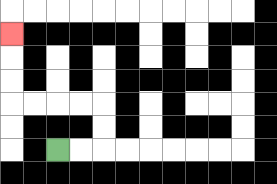{'start': '[2, 6]', 'end': '[0, 1]', 'path_directions': 'R,R,U,U,L,L,L,L,U,U,U', 'path_coordinates': '[[2, 6], [3, 6], [4, 6], [4, 5], [4, 4], [3, 4], [2, 4], [1, 4], [0, 4], [0, 3], [0, 2], [0, 1]]'}